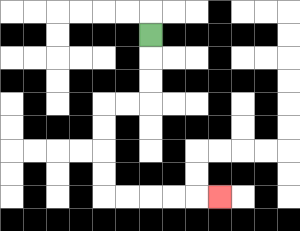{'start': '[6, 1]', 'end': '[9, 8]', 'path_directions': 'D,D,D,L,L,D,D,D,D,R,R,R,R,R', 'path_coordinates': '[[6, 1], [6, 2], [6, 3], [6, 4], [5, 4], [4, 4], [4, 5], [4, 6], [4, 7], [4, 8], [5, 8], [6, 8], [7, 8], [8, 8], [9, 8]]'}